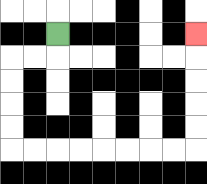{'start': '[2, 1]', 'end': '[8, 1]', 'path_directions': 'D,L,L,D,D,D,D,R,R,R,R,R,R,R,R,U,U,U,U,U', 'path_coordinates': '[[2, 1], [2, 2], [1, 2], [0, 2], [0, 3], [0, 4], [0, 5], [0, 6], [1, 6], [2, 6], [3, 6], [4, 6], [5, 6], [6, 6], [7, 6], [8, 6], [8, 5], [8, 4], [8, 3], [8, 2], [8, 1]]'}